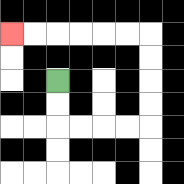{'start': '[2, 3]', 'end': '[0, 1]', 'path_directions': 'D,D,R,R,R,R,U,U,U,U,L,L,L,L,L,L', 'path_coordinates': '[[2, 3], [2, 4], [2, 5], [3, 5], [4, 5], [5, 5], [6, 5], [6, 4], [6, 3], [6, 2], [6, 1], [5, 1], [4, 1], [3, 1], [2, 1], [1, 1], [0, 1]]'}